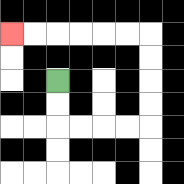{'start': '[2, 3]', 'end': '[0, 1]', 'path_directions': 'D,D,R,R,R,R,U,U,U,U,L,L,L,L,L,L', 'path_coordinates': '[[2, 3], [2, 4], [2, 5], [3, 5], [4, 5], [5, 5], [6, 5], [6, 4], [6, 3], [6, 2], [6, 1], [5, 1], [4, 1], [3, 1], [2, 1], [1, 1], [0, 1]]'}